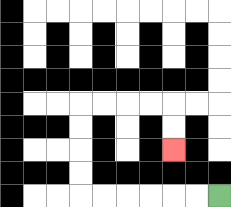{'start': '[9, 8]', 'end': '[7, 6]', 'path_directions': 'L,L,L,L,L,L,U,U,U,U,R,R,R,R,D,D', 'path_coordinates': '[[9, 8], [8, 8], [7, 8], [6, 8], [5, 8], [4, 8], [3, 8], [3, 7], [3, 6], [3, 5], [3, 4], [4, 4], [5, 4], [6, 4], [7, 4], [7, 5], [7, 6]]'}